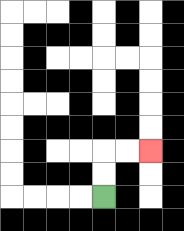{'start': '[4, 8]', 'end': '[6, 6]', 'path_directions': 'U,U,R,R', 'path_coordinates': '[[4, 8], [4, 7], [4, 6], [5, 6], [6, 6]]'}